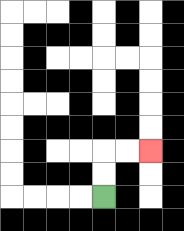{'start': '[4, 8]', 'end': '[6, 6]', 'path_directions': 'U,U,R,R', 'path_coordinates': '[[4, 8], [4, 7], [4, 6], [5, 6], [6, 6]]'}